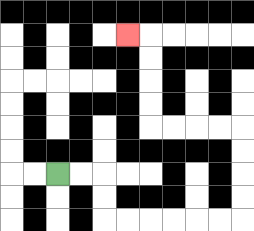{'start': '[2, 7]', 'end': '[5, 1]', 'path_directions': 'R,R,D,D,R,R,R,R,R,R,U,U,U,U,L,L,L,L,U,U,U,U,L', 'path_coordinates': '[[2, 7], [3, 7], [4, 7], [4, 8], [4, 9], [5, 9], [6, 9], [7, 9], [8, 9], [9, 9], [10, 9], [10, 8], [10, 7], [10, 6], [10, 5], [9, 5], [8, 5], [7, 5], [6, 5], [6, 4], [6, 3], [6, 2], [6, 1], [5, 1]]'}